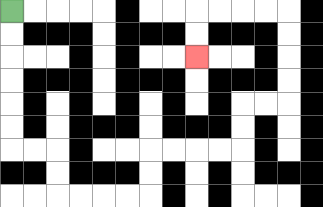{'start': '[0, 0]', 'end': '[8, 2]', 'path_directions': 'D,D,D,D,D,D,R,R,D,D,R,R,R,R,U,U,R,R,R,R,U,U,R,R,U,U,U,U,L,L,L,L,D,D', 'path_coordinates': '[[0, 0], [0, 1], [0, 2], [0, 3], [0, 4], [0, 5], [0, 6], [1, 6], [2, 6], [2, 7], [2, 8], [3, 8], [4, 8], [5, 8], [6, 8], [6, 7], [6, 6], [7, 6], [8, 6], [9, 6], [10, 6], [10, 5], [10, 4], [11, 4], [12, 4], [12, 3], [12, 2], [12, 1], [12, 0], [11, 0], [10, 0], [9, 0], [8, 0], [8, 1], [8, 2]]'}